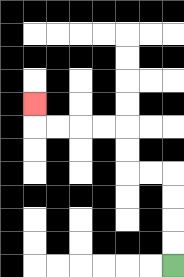{'start': '[7, 11]', 'end': '[1, 4]', 'path_directions': 'U,U,U,U,L,L,U,U,L,L,L,L,U', 'path_coordinates': '[[7, 11], [7, 10], [7, 9], [7, 8], [7, 7], [6, 7], [5, 7], [5, 6], [5, 5], [4, 5], [3, 5], [2, 5], [1, 5], [1, 4]]'}